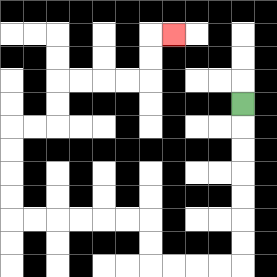{'start': '[10, 4]', 'end': '[7, 1]', 'path_directions': 'D,D,D,D,D,D,D,L,L,L,L,U,U,L,L,L,L,L,L,U,U,U,U,R,R,U,U,R,R,R,R,U,U,R', 'path_coordinates': '[[10, 4], [10, 5], [10, 6], [10, 7], [10, 8], [10, 9], [10, 10], [10, 11], [9, 11], [8, 11], [7, 11], [6, 11], [6, 10], [6, 9], [5, 9], [4, 9], [3, 9], [2, 9], [1, 9], [0, 9], [0, 8], [0, 7], [0, 6], [0, 5], [1, 5], [2, 5], [2, 4], [2, 3], [3, 3], [4, 3], [5, 3], [6, 3], [6, 2], [6, 1], [7, 1]]'}